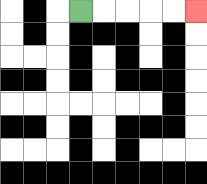{'start': '[3, 0]', 'end': '[8, 0]', 'path_directions': 'R,R,R,R,R', 'path_coordinates': '[[3, 0], [4, 0], [5, 0], [6, 0], [7, 0], [8, 0]]'}